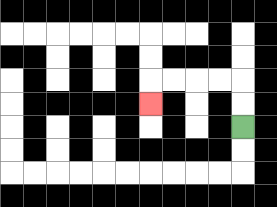{'start': '[10, 5]', 'end': '[6, 4]', 'path_directions': 'U,U,L,L,L,L,D', 'path_coordinates': '[[10, 5], [10, 4], [10, 3], [9, 3], [8, 3], [7, 3], [6, 3], [6, 4]]'}